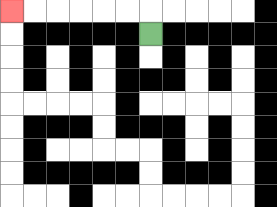{'start': '[6, 1]', 'end': '[0, 0]', 'path_directions': 'U,L,L,L,L,L,L', 'path_coordinates': '[[6, 1], [6, 0], [5, 0], [4, 0], [3, 0], [2, 0], [1, 0], [0, 0]]'}